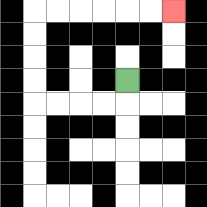{'start': '[5, 3]', 'end': '[7, 0]', 'path_directions': 'D,L,L,L,L,U,U,U,U,R,R,R,R,R,R', 'path_coordinates': '[[5, 3], [5, 4], [4, 4], [3, 4], [2, 4], [1, 4], [1, 3], [1, 2], [1, 1], [1, 0], [2, 0], [3, 0], [4, 0], [5, 0], [6, 0], [7, 0]]'}